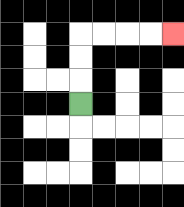{'start': '[3, 4]', 'end': '[7, 1]', 'path_directions': 'U,U,U,R,R,R,R', 'path_coordinates': '[[3, 4], [3, 3], [3, 2], [3, 1], [4, 1], [5, 1], [6, 1], [7, 1]]'}